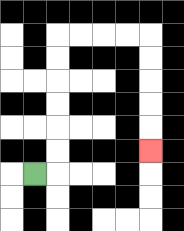{'start': '[1, 7]', 'end': '[6, 6]', 'path_directions': 'R,U,U,U,U,U,U,R,R,R,R,D,D,D,D,D', 'path_coordinates': '[[1, 7], [2, 7], [2, 6], [2, 5], [2, 4], [2, 3], [2, 2], [2, 1], [3, 1], [4, 1], [5, 1], [6, 1], [6, 2], [6, 3], [6, 4], [6, 5], [6, 6]]'}